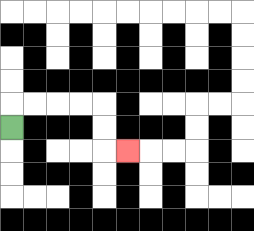{'start': '[0, 5]', 'end': '[5, 6]', 'path_directions': 'U,R,R,R,R,D,D,R', 'path_coordinates': '[[0, 5], [0, 4], [1, 4], [2, 4], [3, 4], [4, 4], [4, 5], [4, 6], [5, 6]]'}